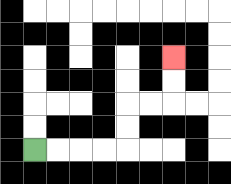{'start': '[1, 6]', 'end': '[7, 2]', 'path_directions': 'R,R,R,R,U,U,R,R,U,U', 'path_coordinates': '[[1, 6], [2, 6], [3, 6], [4, 6], [5, 6], [5, 5], [5, 4], [6, 4], [7, 4], [7, 3], [7, 2]]'}